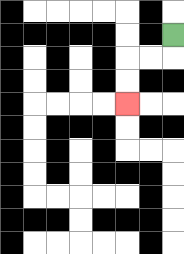{'start': '[7, 1]', 'end': '[5, 4]', 'path_directions': 'D,L,L,D,D', 'path_coordinates': '[[7, 1], [7, 2], [6, 2], [5, 2], [5, 3], [5, 4]]'}